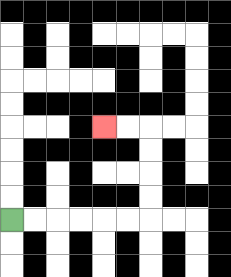{'start': '[0, 9]', 'end': '[4, 5]', 'path_directions': 'R,R,R,R,R,R,U,U,U,U,L,L', 'path_coordinates': '[[0, 9], [1, 9], [2, 9], [3, 9], [4, 9], [5, 9], [6, 9], [6, 8], [6, 7], [6, 6], [6, 5], [5, 5], [4, 5]]'}